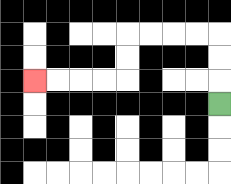{'start': '[9, 4]', 'end': '[1, 3]', 'path_directions': 'U,U,U,L,L,L,L,D,D,L,L,L,L', 'path_coordinates': '[[9, 4], [9, 3], [9, 2], [9, 1], [8, 1], [7, 1], [6, 1], [5, 1], [5, 2], [5, 3], [4, 3], [3, 3], [2, 3], [1, 3]]'}